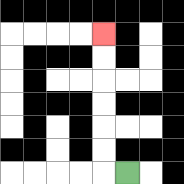{'start': '[5, 7]', 'end': '[4, 1]', 'path_directions': 'L,U,U,U,U,U,U', 'path_coordinates': '[[5, 7], [4, 7], [4, 6], [4, 5], [4, 4], [4, 3], [4, 2], [4, 1]]'}